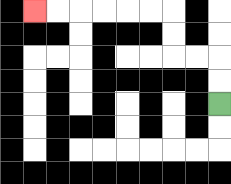{'start': '[9, 4]', 'end': '[1, 0]', 'path_directions': 'U,U,L,L,U,U,L,L,L,L,L,L', 'path_coordinates': '[[9, 4], [9, 3], [9, 2], [8, 2], [7, 2], [7, 1], [7, 0], [6, 0], [5, 0], [4, 0], [3, 0], [2, 0], [1, 0]]'}